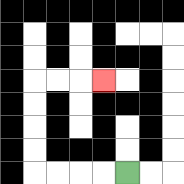{'start': '[5, 7]', 'end': '[4, 3]', 'path_directions': 'L,L,L,L,U,U,U,U,R,R,R', 'path_coordinates': '[[5, 7], [4, 7], [3, 7], [2, 7], [1, 7], [1, 6], [1, 5], [1, 4], [1, 3], [2, 3], [3, 3], [4, 3]]'}